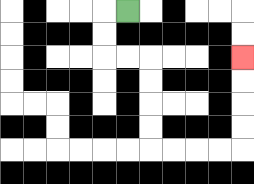{'start': '[5, 0]', 'end': '[10, 2]', 'path_directions': 'L,D,D,R,R,D,D,D,D,R,R,R,R,U,U,U,U', 'path_coordinates': '[[5, 0], [4, 0], [4, 1], [4, 2], [5, 2], [6, 2], [6, 3], [6, 4], [6, 5], [6, 6], [7, 6], [8, 6], [9, 6], [10, 6], [10, 5], [10, 4], [10, 3], [10, 2]]'}